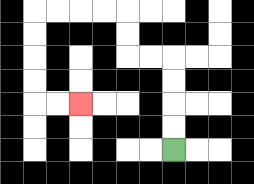{'start': '[7, 6]', 'end': '[3, 4]', 'path_directions': 'U,U,U,U,L,L,U,U,L,L,L,L,D,D,D,D,R,R', 'path_coordinates': '[[7, 6], [7, 5], [7, 4], [7, 3], [7, 2], [6, 2], [5, 2], [5, 1], [5, 0], [4, 0], [3, 0], [2, 0], [1, 0], [1, 1], [1, 2], [1, 3], [1, 4], [2, 4], [3, 4]]'}